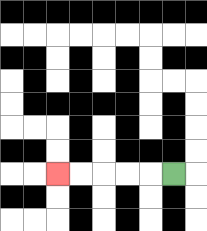{'start': '[7, 7]', 'end': '[2, 7]', 'path_directions': 'L,L,L,L,L', 'path_coordinates': '[[7, 7], [6, 7], [5, 7], [4, 7], [3, 7], [2, 7]]'}